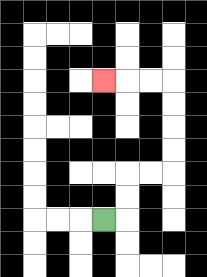{'start': '[4, 9]', 'end': '[4, 3]', 'path_directions': 'R,U,U,R,R,U,U,U,U,L,L,L', 'path_coordinates': '[[4, 9], [5, 9], [5, 8], [5, 7], [6, 7], [7, 7], [7, 6], [7, 5], [7, 4], [7, 3], [6, 3], [5, 3], [4, 3]]'}